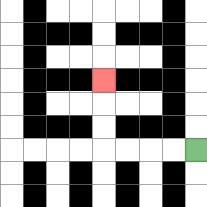{'start': '[8, 6]', 'end': '[4, 3]', 'path_directions': 'L,L,L,L,U,U,U', 'path_coordinates': '[[8, 6], [7, 6], [6, 6], [5, 6], [4, 6], [4, 5], [4, 4], [4, 3]]'}